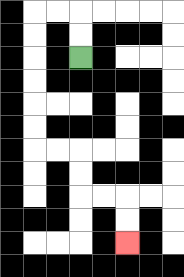{'start': '[3, 2]', 'end': '[5, 10]', 'path_directions': 'U,U,L,L,D,D,D,D,D,D,R,R,D,D,R,R,D,D', 'path_coordinates': '[[3, 2], [3, 1], [3, 0], [2, 0], [1, 0], [1, 1], [1, 2], [1, 3], [1, 4], [1, 5], [1, 6], [2, 6], [3, 6], [3, 7], [3, 8], [4, 8], [5, 8], [5, 9], [5, 10]]'}